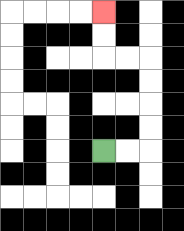{'start': '[4, 6]', 'end': '[4, 0]', 'path_directions': 'R,R,U,U,U,U,L,L,U,U', 'path_coordinates': '[[4, 6], [5, 6], [6, 6], [6, 5], [6, 4], [6, 3], [6, 2], [5, 2], [4, 2], [4, 1], [4, 0]]'}